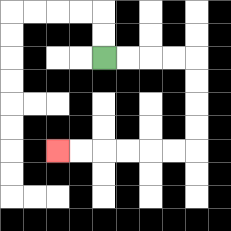{'start': '[4, 2]', 'end': '[2, 6]', 'path_directions': 'R,R,R,R,D,D,D,D,L,L,L,L,L,L', 'path_coordinates': '[[4, 2], [5, 2], [6, 2], [7, 2], [8, 2], [8, 3], [8, 4], [8, 5], [8, 6], [7, 6], [6, 6], [5, 6], [4, 6], [3, 6], [2, 6]]'}